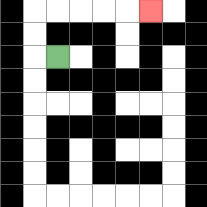{'start': '[2, 2]', 'end': '[6, 0]', 'path_directions': 'L,U,U,R,R,R,R,R', 'path_coordinates': '[[2, 2], [1, 2], [1, 1], [1, 0], [2, 0], [3, 0], [4, 0], [5, 0], [6, 0]]'}